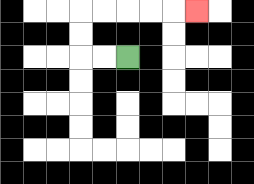{'start': '[5, 2]', 'end': '[8, 0]', 'path_directions': 'L,L,U,U,R,R,R,R,R', 'path_coordinates': '[[5, 2], [4, 2], [3, 2], [3, 1], [3, 0], [4, 0], [5, 0], [6, 0], [7, 0], [8, 0]]'}